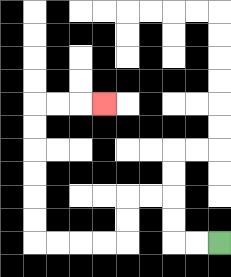{'start': '[9, 10]', 'end': '[4, 4]', 'path_directions': 'L,L,U,U,L,L,D,D,L,L,L,L,U,U,U,U,U,U,R,R,R', 'path_coordinates': '[[9, 10], [8, 10], [7, 10], [7, 9], [7, 8], [6, 8], [5, 8], [5, 9], [5, 10], [4, 10], [3, 10], [2, 10], [1, 10], [1, 9], [1, 8], [1, 7], [1, 6], [1, 5], [1, 4], [2, 4], [3, 4], [4, 4]]'}